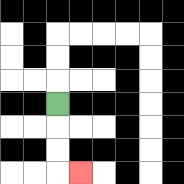{'start': '[2, 4]', 'end': '[3, 7]', 'path_directions': 'D,D,D,R', 'path_coordinates': '[[2, 4], [2, 5], [2, 6], [2, 7], [3, 7]]'}